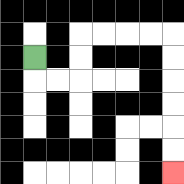{'start': '[1, 2]', 'end': '[7, 7]', 'path_directions': 'D,R,R,U,U,R,R,R,R,D,D,D,D,D,D', 'path_coordinates': '[[1, 2], [1, 3], [2, 3], [3, 3], [3, 2], [3, 1], [4, 1], [5, 1], [6, 1], [7, 1], [7, 2], [7, 3], [7, 4], [7, 5], [7, 6], [7, 7]]'}